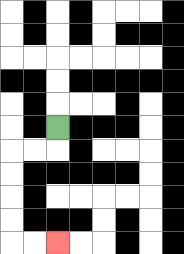{'start': '[2, 5]', 'end': '[2, 10]', 'path_directions': 'D,L,L,D,D,D,D,R,R', 'path_coordinates': '[[2, 5], [2, 6], [1, 6], [0, 6], [0, 7], [0, 8], [0, 9], [0, 10], [1, 10], [2, 10]]'}